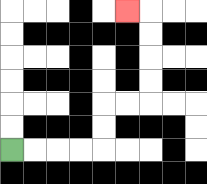{'start': '[0, 6]', 'end': '[5, 0]', 'path_directions': 'R,R,R,R,U,U,R,R,U,U,U,U,L', 'path_coordinates': '[[0, 6], [1, 6], [2, 6], [3, 6], [4, 6], [4, 5], [4, 4], [5, 4], [6, 4], [6, 3], [6, 2], [6, 1], [6, 0], [5, 0]]'}